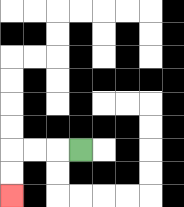{'start': '[3, 6]', 'end': '[0, 8]', 'path_directions': 'L,L,L,D,D', 'path_coordinates': '[[3, 6], [2, 6], [1, 6], [0, 6], [0, 7], [0, 8]]'}